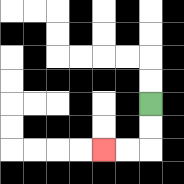{'start': '[6, 4]', 'end': '[4, 6]', 'path_directions': 'D,D,L,L', 'path_coordinates': '[[6, 4], [6, 5], [6, 6], [5, 6], [4, 6]]'}